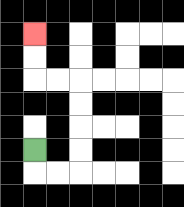{'start': '[1, 6]', 'end': '[1, 1]', 'path_directions': 'D,R,R,U,U,U,U,L,L,U,U', 'path_coordinates': '[[1, 6], [1, 7], [2, 7], [3, 7], [3, 6], [3, 5], [3, 4], [3, 3], [2, 3], [1, 3], [1, 2], [1, 1]]'}